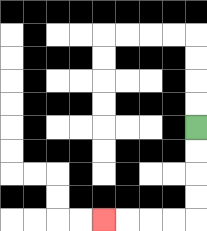{'start': '[8, 5]', 'end': '[4, 9]', 'path_directions': 'D,D,D,D,L,L,L,L', 'path_coordinates': '[[8, 5], [8, 6], [8, 7], [8, 8], [8, 9], [7, 9], [6, 9], [5, 9], [4, 9]]'}